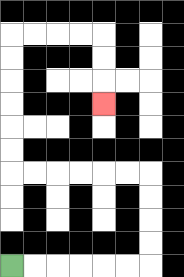{'start': '[0, 11]', 'end': '[4, 4]', 'path_directions': 'R,R,R,R,R,R,U,U,U,U,L,L,L,L,L,L,U,U,U,U,U,U,R,R,R,R,D,D,D', 'path_coordinates': '[[0, 11], [1, 11], [2, 11], [3, 11], [4, 11], [5, 11], [6, 11], [6, 10], [6, 9], [6, 8], [6, 7], [5, 7], [4, 7], [3, 7], [2, 7], [1, 7], [0, 7], [0, 6], [0, 5], [0, 4], [0, 3], [0, 2], [0, 1], [1, 1], [2, 1], [3, 1], [4, 1], [4, 2], [4, 3], [4, 4]]'}